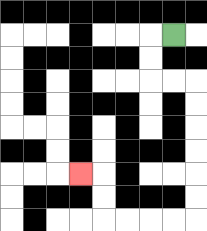{'start': '[7, 1]', 'end': '[3, 7]', 'path_directions': 'L,D,D,R,R,D,D,D,D,D,D,L,L,L,L,U,U,L', 'path_coordinates': '[[7, 1], [6, 1], [6, 2], [6, 3], [7, 3], [8, 3], [8, 4], [8, 5], [8, 6], [8, 7], [8, 8], [8, 9], [7, 9], [6, 9], [5, 9], [4, 9], [4, 8], [4, 7], [3, 7]]'}